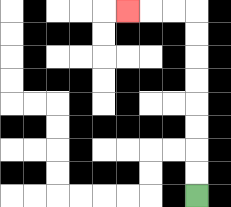{'start': '[8, 8]', 'end': '[5, 0]', 'path_directions': 'U,U,U,U,U,U,U,U,L,L,L', 'path_coordinates': '[[8, 8], [8, 7], [8, 6], [8, 5], [8, 4], [8, 3], [8, 2], [8, 1], [8, 0], [7, 0], [6, 0], [5, 0]]'}